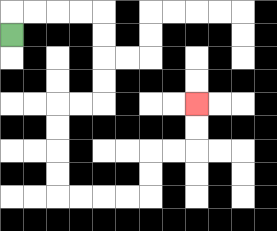{'start': '[0, 1]', 'end': '[8, 4]', 'path_directions': 'U,R,R,R,R,D,D,D,D,L,L,D,D,D,D,R,R,R,R,U,U,R,R,U,U', 'path_coordinates': '[[0, 1], [0, 0], [1, 0], [2, 0], [3, 0], [4, 0], [4, 1], [4, 2], [4, 3], [4, 4], [3, 4], [2, 4], [2, 5], [2, 6], [2, 7], [2, 8], [3, 8], [4, 8], [5, 8], [6, 8], [6, 7], [6, 6], [7, 6], [8, 6], [8, 5], [8, 4]]'}